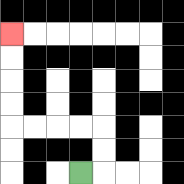{'start': '[3, 7]', 'end': '[0, 1]', 'path_directions': 'R,U,U,L,L,L,L,U,U,U,U', 'path_coordinates': '[[3, 7], [4, 7], [4, 6], [4, 5], [3, 5], [2, 5], [1, 5], [0, 5], [0, 4], [0, 3], [0, 2], [0, 1]]'}